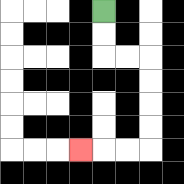{'start': '[4, 0]', 'end': '[3, 6]', 'path_directions': 'D,D,R,R,D,D,D,D,L,L,L', 'path_coordinates': '[[4, 0], [4, 1], [4, 2], [5, 2], [6, 2], [6, 3], [6, 4], [6, 5], [6, 6], [5, 6], [4, 6], [3, 6]]'}